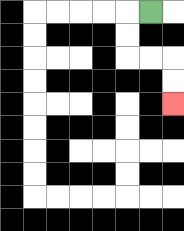{'start': '[6, 0]', 'end': '[7, 4]', 'path_directions': 'L,D,D,R,R,D,D', 'path_coordinates': '[[6, 0], [5, 0], [5, 1], [5, 2], [6, 2], [7, 2], [7, 3], [7, 4]]'}